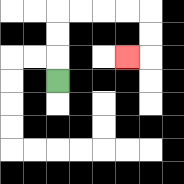{'start': '[2, 3]', 'end': '[5, 2]', 'path_directions': 'U,U,U,R,R,R,R,D,D,L', 'path_coordinates': '[[2, 3], [2, 2], [2, 1], [2, 0], [3, 0], [4, 0], [5, 0], [6, 0], [6, 1], [6, 2], [5, 2]]'}